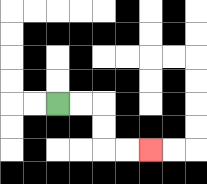{'start': '[2, 4]', 'end': '[6, 6]', 'path_directions': 'R,R,D,D,R,R', 'path_coordinates': '[[2, 4], [3, 4], [4, 4], [4, 5], [4, 6], [5, 6], [6, 6]]'}